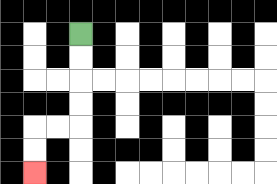{'start': '[3, 1]', 'end': '[1, 7]', 'path_directions': 'D,D,D,D,L,L,D,D', 'path_coordinates': '[[3, 1], [3, 2], [3, 3], [3, 4], [3, 5], [2, 5], [1, 5], [1, 6], [1, 7]]'}